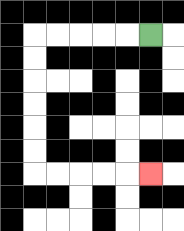{'start': '[6, 1]', 'end': '[6, 7]', 'path_directions': 'L,L,L,L,L,D,D,D,D,D,D,R,R,R,R,R', 'path_coordinates': '[[6, 1], [5, 1], [4, 1], [3, 1], [2, 1], [1, 1], [1, 2], [1, 3], [1, 4], [1, 5], [1, 6], [1, 7], [2, 7], [3, 7], [4, 7], [5, 7], [6, 7]]'}